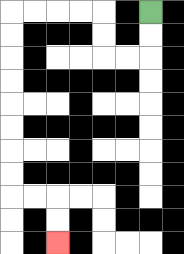{'start': '[6, 0]', 'end': '[2, 10]', 'path_directions': 'D,D,L,L,U,U,L,L,L,L,D,D,D,D,D,D,D,D,R,R,D,D', 'path_coordinates': '[[6, 0], [6, 1], [6, 2], [5, 2], [4, 2], [4, 1], [4, 0], [3, 0], [2, 0], [1, 0], [0, 0], [0, 1], [0, 2], [0, 3], [0, 4], [0, 5], [0, 6], [0, 7], [0, 8], [1, 8], [2, 8], [2, 9], [2, 10]]'}